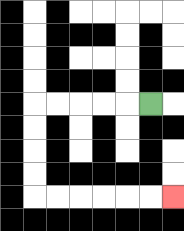{'start': '[6, 4]', 'end': '[7, 8]', 'path_directions': 'L,L,L,L,L,D,D,D,D,R,R,R,R,R,R', 'path_coordinates': '[[6, 4], [5, 4], [4, 4], [3, 4], [2, 4], [1, 4], [1, 5], [1, 6], [1, 7], [1, 8], [2, 8], [3, 8], [4, 8], [5, 8], [6, 8], [7, 8]]'}